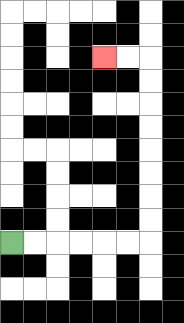{'start': '[0, 10]', 'end': '[4, 2]', 'path_directions': 'R,R,R,R,R,R,U,U,U,U,U,U,U,U,L,L', 'path_coordinates': '[[0, 10], [1, 10], [2, 10], [3, 10], [4, 10], [5, 10], [6, 10], [6, 9], [6, 8], [6, 7], [6, 6], [6, 5], [6, 4], [6, 3], [6, 2], [5, 2], [4, 2]]'}